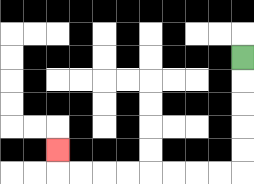{'start': '[10, 2]', 'end': '[2, 6]', 'path_directions': 'D,D,D,D,D,L,L,L,L,L,L,L,L,U', 'path_coordinates': '[[10, 2], [10, 3], [10, 4], [10, 5], [10, 6], [10, 7], [9, 7], [8, 7], [7, 7], [6, 7], [5, 7], [4, 7], [3, 7], [2, 7], [2, 6]]'}